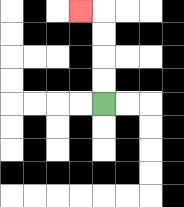{'start': '[4, 4]', 'end': '[3, 0]', 'path_directions': 'U,U,U,U,L', 'path_coordinates': '[[4, 4], [4, 3], [4, 2], [4, 1], [4, 0], [3, 0]]'}